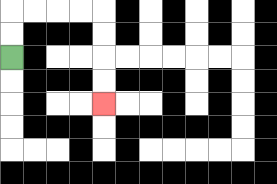{'start': '[0, 2]', 'end': '[4, 4]', 'path_directions': 'U,U,R,R,R,R,D,D,D,D', 'path_coordinates': '[[0, 2], [0, 1], [0, 0], [1, 0], [2, 0], [3, 0], [4, 0], [4, 1], [4, 2], [4, 3], [4, 4]]'}